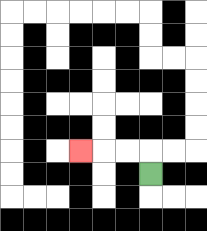{'start': '[6, 7]', 'end': '[3, 6]', 'path_directions': 'U,L,L,L', 'path_coordinates': '[[6, 7], [6, 6], [5, 6], [4, 6], [3, 6]]'}